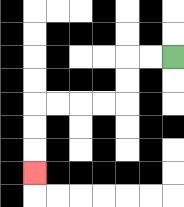{'start': '[7, 2]', 'end': '[1, 7]', 'path_directions': 'L,L,D,D,L,L,L,L,D,D,D', 'path_coordinates': '[[7, 2], [6, 2], [5, 2], [5, 3], [5, 4], [4, 4], [3, 4], [2, 4], [1, 4], [1, 5], [1, 6], [1, 7]]'}